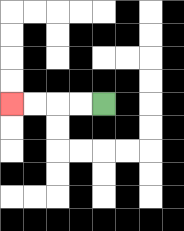{'start': '[4, 4]', 'end': '[0, 4]', 'path_directions': 'L,L,L,L', 'path_coordinates': '[[4, 4], [3, 4], [2, 4], [1, 4], [0, 4]]'}